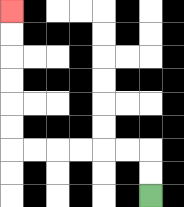{'start': '[6, 8]', 'end': '[0, 0]', 'path_directions': 'U,U,L,L,L,L,L,L,U,U,U,U,U,U', 'path_coordinates': '[[6, 8], [6, 7], [6, 6], [5, 6], [4, 6], [3, 6], [2, 6], [1, 6], [0, 6], [0, 5], [0, 4], [0, 3], [0, 2], [0, 1], [0, 0]]'}